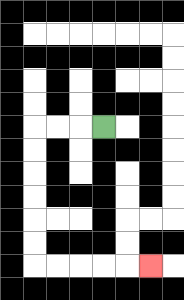{'start': '[4, 5]', 'end': '[6, 11]', 'path_directions': 'L,L,L,D,D,D,D,D,D,R,R,R,R,R', 'path_coordinates': '[[4, 5], [3, 5], [2, 5], [1, 5], [1, 6], [1, 7], [1, 8], [1, 9], [1, 10], [1, 11], [2, 11], [3, 11], [4, 11], [5, 11], [6, 11]]'}